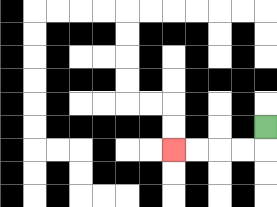{'start': '[11, 5]', 'end': '[7, 6]', 'path_directions': 'D,L,L,L,L', 'path_coordinates': '[[11, 5], [11, 6], [10, 6], [9, 6], [8, 6], [7, 6]]'}